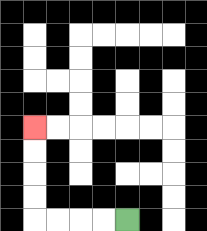{'start': '[5, 9]', 'end': '[1, 5]', 'path_directions': 'L,L,L,L,U,U,U,U', 'path_coordinates': '[[5, 9], [4, 9], [3, 9], [2, 9], [1, 9], [1, 8], [1, 7], [1, 6], [1, 5]]'}